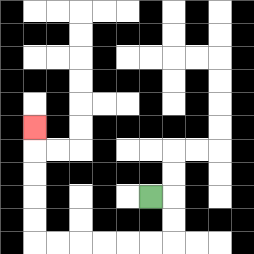{'start': '[6, 8]', 'end': '[1, 5]', 'path_directions': 'R,D,D,L,L,L,L,L,L,U,U,U,U,U', 'path_coordinates': '[[6, 8], [7, 8], [7, 9], [7, 10], [6, 10], [5, 10], [4, 10], [3, 10], [2, 10], [1, 10], [1, 9], [1, 8], [1, 7], [1, 6], [1, 5]]'}